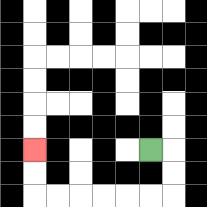{'start': '[6, 6]', 'end': '[1, 6]', 'path_directions': 'R,D,D,L,L,L,L,L,L,U,U', 'path_coordinates': '[[6, 6], [7, 6], [7, 7], [7, 8], [6, 8], [5, 8], [4, 8], [3, 8], [2, 8], [1, 8], [1, 7], [1, 6]]'}